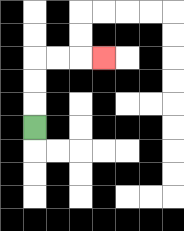{'start': '[1, 5]', 'end': '[4, 2]', 'path_directions': 'U,U,U,R,R,R', 'path_coordinates': '[[1, 5], [1, 4], [1, 3], [1, 2], [2, 2], [3, 2], [4, 2]]'}